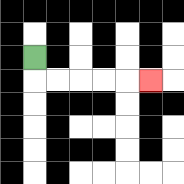{'start': '[1, 2]', 'end': '[6, 3]', 'path_directions': 'D,R,R,R,R,R', 'path_coordinates': '[[1, 2], [1, 3], [2, 3], [3, 3], [4, 3], [5, 3], [6, 3]]'}